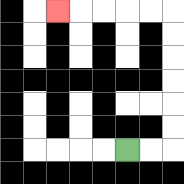{'start': '[5, 6]', 'end': '[2, 0]', 'path_directions': 'R,R,U,U,U,U,U,U,L,L,L,L,L', 'path_coordinates': '[[5, 6], [6, 6], [7, 6], [7, 5], [7, 4], [7, 3], [7, 2], [7, 1], [7, 0], [6, 0], [5, 0], [4, 0], [3, 0], [2, 0]]'}